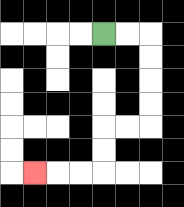{'start': '[4, 1]', 'end': '[1, 7]', 'path_directions': 'R,R,D,D,D,D,L,L,D,D,L,L,L', 'path_coordinates': '[[4, 1], [5, 1], [6, 1], [6, 2], [6, 3], [6, 4], [6, 5], [5, 5], [4, 5], [4, 6], [4, 7], [3, 7], [2, 7], [1, 7]]'}